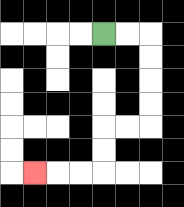{'start': '[4, 1]', 'end': '[1, 7]', 'path_directions': 'R,R,D,D,D,D,L,L,D,D,L,L,L', 'path_coordinates': '[[4, 1], [5, 1], [6, 1], [6, 2], [6, 3], [6, 4], [6, 5], [5, 5], [4, 5], [4, 6], [4, 7], [3, 7], [2, 7], [1, 7]]'}